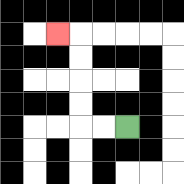{'start': '[5, 5]', 'end': '[2, 1]', 'path_directions': 'L,L,U,U,U,U,L', 'path_coordinates': '[[5, 5], [4, 5], [3, 5], [3, 4], [3, 3], [3, 2], [3, 1], [2, 1]]'}